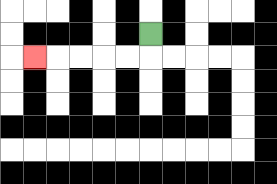{'start': '[6, 1]', 'end': '[1, 2]', 'path_directions': 'D,L,L,L,L,L', 'path_coordinates': '[[6, 1], [6, 2], [5, 2], [4, 2], [3, 2], [2, 2], [1, 2]]'}